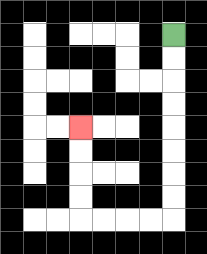{'start': '[7, 1]', 'end': '[3, 5]', 'path_directions': 'D,D,D,D,D,D,D,D,L,L,L,L,U,U,U,U', 'path_coordinates': '[[7, 1], [7, 2], [7, 3], [7, 4], [7, 5], [7, 6], [7, 7], [7, 8], [7, 9], [6, 9], [5, 9], [4, 9], [3, 9], [3, 8], [3, 7], [3, 6], [3, 5]]'}